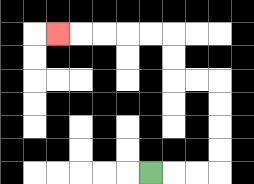{'start': '[6, 7]', 'end': '[2, 1]', 'path_directions': 'R,R,R,U,U,U,U,L,L,U,U,L,L,L,L,L', 'path_coordinates': '[[6, 7], [7, 7], [8, 7], [9, 7], [9, 6], [9, 5], [9, 4], [9, 3], [8, 3], [7, 3], [7, 2], [7, 1], [6, 1], [5, 1], [4, 1], [3, 1], [2, 1]]'}